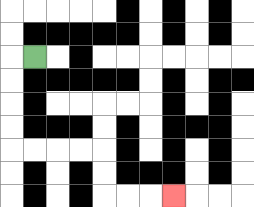{'start': '[1, 2]', 'end': '[7, 8]', 'path_directions': 'L,D,D,D,D,R,R,R,R,D,D,R,R,R', 'path_coordinates': '[[1, 2], [0, 2], [0, 3], [0, 4], [0, 5], [0, 6], [1, 6], [2, 6], [3, 6], [4, 6], [4, 7], [4, 8], [5, 8], [6, 8], [7, 8]]'}